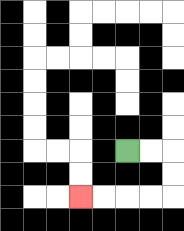{'start': '[5, 6]', 'end': '[3, 8]', 'path_directions': 'R,R,D,D,L,L,L,L', 'path_coordinates': '[[5, 6], [6, 6], [7, 6], [7, 7], [7, 8], [6, 8], [5, 8], [4, 8], [3, 8]]'}